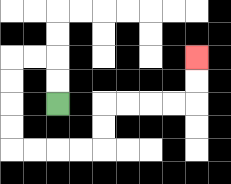{'start': '[2, 4]', 'end': '[8, 2]', 'path_directions': 'U,U,L,L,D,D,D,D,R,R,R,R,U,U,R,R,R,R,U,U', 'path_coordinates': '[[2, 4], [2, 3], [2, 2], [1, 2], [0, 2], [0, 3], [0, 4], [0, 5], [0, 6], [1, 6], [2, 6], [3, 6], [4, 6], [4, 5], [4, 4], [5, 4], [6, 4], [7, 4], [8, 4], [8, 3], [8, 2]]'}